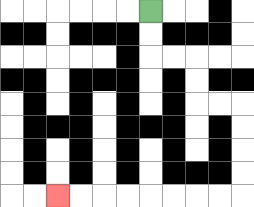{'start': '[6, 0]', 'end': '[2, 8]', 'path_directions': 'D,D,R,R,D,D,R,R,D,D,D,D,L,L,L,L,L,L,L,L', 'path_coordinates': '[[6, 0], [6, 1], [6, 2], [7, 2], [8, 2], [8, 3], [8, 4], [9, 4], [10, 4], [10, 5], [10, 6], [10, 7], [10, 8], [9, 8], [8, 8], [7, 8], [6, 8], [5, 8], [4, 8], [3, 8], [2, 8]]'}